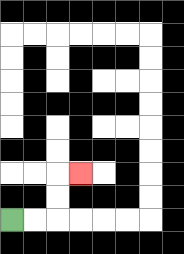{'start': '[0, 9]', 'end': '[3, 7]', 'path_directions': 'R,R,U,U,R', 'path_coordinates': '[[0, 9], [1, 9], [2, 9], [2, 8], [2, 7], [3, 7]]'}